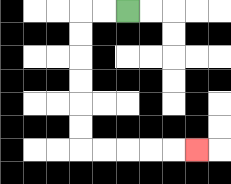{'start': '[5, 0]', 'end': '[8, 6]', 'path_directions': 'L,L,D,D,D,D,D,D,R,R,R,R,R', 'path_coordinates': '[[5, 0], [4, 0], [3, 0], [3, 1], [3, 2], [3, 3], [3, 4], [3, 5], [3, 6], [4, 6], [5, 6], [6, 6], [7, 6], [8, 6]]'}